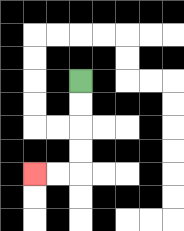{'start': '[3, 3]', 'end': '[1, 7]', 'path_directions': 'D,D,D,D,L,L', 'path_coordinates': '[[3, 3], [3, 4], [3, 5], [3, 6], [3, 7], [2, 7], [1, 7]]'}